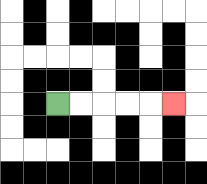{'start': '[2, 4]', 'end': '[7, 4]', 'path_directions': 'R,R,R,R,R', 'path_coordinates': '[[2, 4], [3, 4], [4, 4], [5, 4], [6, 4], [7, 4]]'}